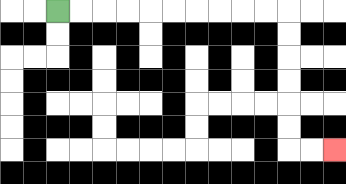{'start': '[2, 0]', 'end': '[14, 6]', 'path_directions': 'R,R,R,R,R,R,R,R,R,R,D,D,D,D,D,D,R,R', 'path_coordinates': '[[2, 0], [3, 0], [4, 0], [5, 0], [6, 0], [7, 0], [8, 0], [9, 0], [10, 0], [11, 0], [12, 0], [12, 1], [12, 2], [12, 3], [12, 4], [12, 5], [12, 6], [13, 6], [14, 6]]'}